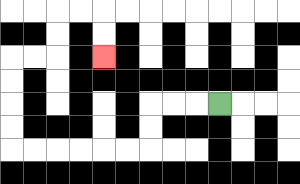{'start': '[9, 4]', 'end': '[4, 2]', 'path_directions': 'L,L,L,D,D,L,L,L,L,L,L,U,U,U,U,R,R,U,U,R,R,D,D', 'path_coordinates': '[[9, 4], [8, 4], [7, 4], [6, 4], [6, 5], [6, 6], [5, 6], [4, 6], [3, 6], [2, 6], [1, 6], [0, 6], [0, 5], [0, 4], [0, 3], [0, 2], [1, 2], [2, 2], [2, 1], [2, 0], [3, 0], [4, 0], [4, 1], [4, 2]]'}